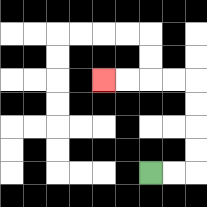{'start': '[6, 7]', 'end': '[4, 3]', 'path_directions': 'R,R,U,U,U,U,L,L,L,L', 'path_coordinates': '[[6, 7], [7, 7], [8, 7], [8, 6], [8, 5], [8, 4], [8, 3], [7, 3], [6, 3], [5, 3], [4, 3]]'}